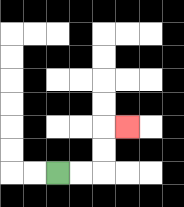{'start': '[2, 7]', 'end': '[5, 5]', 'path_directions': 'R,R,U,U,R', 'path_coordinates': '[[2, 7], [3, 7], [4, 7], [4, 6], [4, 5], [5, 5]]'}